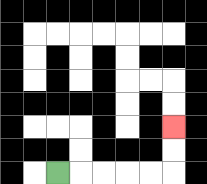{'start': '[2, 7]', 'end': '[7, 5]', 'path_directions': 'R,R,R,R,R,U,U', 'path_coordinates': '[[2, 7], [3, 7], [4, 7], [5, 7], [6, 7], [7, 7], [7, 6], [7, 5]]'}